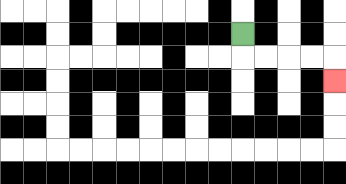{'start': '[10, 1]', 'end': '[14, 3]', 'path_directions': 'D,R,R,R,R,D', 'path_coordinates': '[[10, 1], [10, 2], [11, 2], [12, 2], [13, 2], [14, 2], [14, 3]]'}